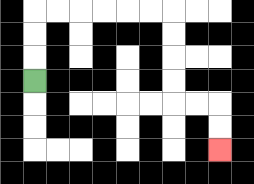{'start': '[1, 3]', 'end': '[9, 6]', 'path_directions': 'U,U,U,R,R,R,R,R,R,D,D,D,D,R,R,D,D', 'path_coordinates': '[[1, 3], [1, 2], [1, 1], [1, 0], [2, 0], [3, 0], [4, 0], [5, 0], [6, 0], [7, 0], [7, 1], [7, 2], [7, 3], [7, 4], [8, 4], [9, 4], [9, 5], [9, 6]]'}